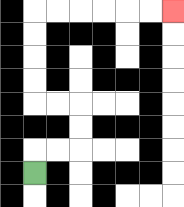{'start': '[1, 7]', 'end': '[7, 0]', 'path_directions': 'U,R,R,U,U,L,L,U,U,U,U,R,R,R,R,R,R', 'path_coordinates': '[[1, 7], [1, 6], [2, 6], [3, 6], [3, 5], [3, 4], [2, 4], [1, 4], [1, 3], [1, 2], [1, 1], [1, 0], [2, 0], [3, 0], [4, 0], [5, 0], [6, 0], [7, 0]]'}